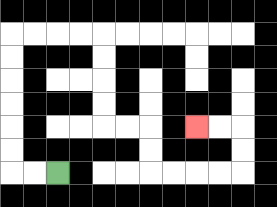{'start': '[2, 7]', 'end': '[8, 5]', 'path_directions': 'L,L,U,U,U,U,U,U,R,R,R,R,D,D,D,D,R,R,D,D,R,R,R,R,U,U,L,L', 'path_coordinates': '[[2, 7], [1, 7], [0, 7], [0, 6], [0, 5], [0, 4], [0, 3], [0, 2], [0, 1], [1, 1], [2, 1], [3, 1], [4, 1], [4, 2], [4, 3], [4, 4], [4, 5], [5, 5], [6, 5], [6, 6], [6, 7], [7, 7], [8, 7], [9, 7], [10, 7], [10, 6], [10, 5], [9, 5], [8, 5]]'}